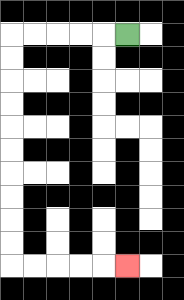{'start': '[5, 1]', 'end': '[5, 11]', 'path_directions': 'L,L,L,L,L,D,D,D,D,D,D,D,D,D,D,R,R,R,R,R', 'path_coordinates': '[[5, 1], [4, 1], [3, 1], [2, 1], [1, 1], [0, 1], [0, 2], [0, 3], [0, 4], [0, 5], [0, 6], [0, 7], [0, 8], [0, 9], [0, 10], [0, 11], [1, 11], [2, 11], [3, 11], [4, 11], [5, 11]]'}